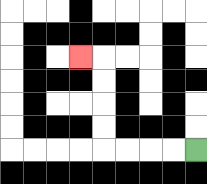{'start': '[8, 6]', 'end': '[3, 2]', 'path_directions': 'L,L,L,L,U,U,U,U,L', 'path_coordinates': '[[8, 6], [7, 6], [6, 6], [5, 6], [4, 6], [4, 5], [4, 4], [4, 3], [4, 2], [3, 2]]'}